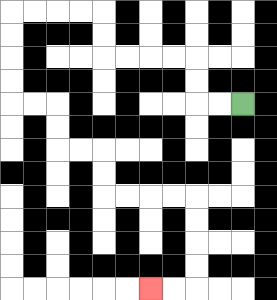{'start': '[10, 4]', 'end': '[6, 12]', 'path_directions': 'L,L,U,U,L,L,L,L,U,U,L,L,L,L,D,D,D,D,R,R,D,D,R,R,D,D,R,R,R,R,D,D,D,D,L,L', 'path_coordinates': '[[10, 4], [9, 4], [8, 4], [8, 3], [8, 2], [7, 2], [6, 2], [5, 2], [4, 2], [4, 1], [4, 0], [3, 0], [2, 0], [1, 0], [0, 0], [0, 1], [0, 2], [0, 3], [0, 4], [1, 4], [2, 4], [2, 5], [2, 6], [3, 6], [4, 6], [4, 7], [4, 8], [5, 8], [6, 8], [7, 8], [8, 8], [8, 9], [8, 10], [8, 11], [8, 12], [7, 12], [6, 12]]'}